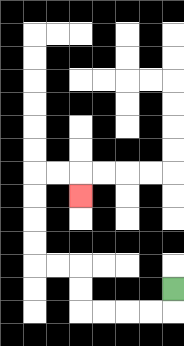{'start': '[7, 12]', 'end': '[3, 8]', 'path_directions': 'D,L,L,L,L,U,U,L,L,U,U,U,U,R,R,D', 'path_coordinates': '[[7, 12], [7, 13], [6, 13], [5, 13], [4, 13], [3, 13], [3, 12], [3, 11], [2, 11], [1, 11], [1, 10], [1, 9], [1, 8], [1, 7], [2, 7], [3, 7], [3, 8]]'}